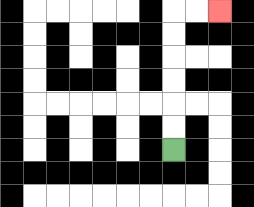{'start': '[7, 6]', 'end': '[9, 0]', 'path_directions': 'U,U,U,U,U,U,R,R', 'path_coordinates': '[[7, 6], [7, 5], [7, 4], [7, 3], [7, 2], [7, 1], [7, 0], [8, 0], [9, 0]]'}